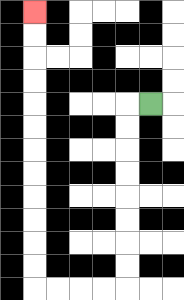{'start': '[6, 4]', 'end': '[1, 0]', 'path_directions': 'L,D,D,D,D,D,D,D,D,L,L,L,L,U,U,U,U,U,U,U,U,U,U,U,U', 'path_coordinates': '[[6, 4], [5, 4], [5, 5], [5, 6], [5, 7], [5, 8], [5, 9], [5, 10], [5, 11], [5, 12], [4, 12], [3, 12], [2, 12], [1, 12], [1, 11], [1, 10], [1, 9], [1, 8], [1, 7], [1, 6], [1, 5], [1, 4], [1, 3], [1, 2], [1, 1], [1, 0]]'}